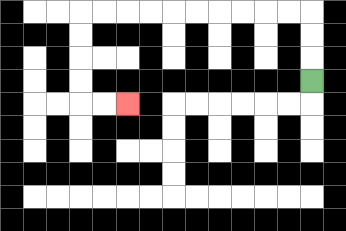{'start': '[13, 3]', 'end': '[5, 4]', 'path_directions': 'U,U,U,L,L,L,L,L,L,L,L,L,L,D,D,D,D,R,R', 'path_coordinates': '[[13, 3], [13, 2], [13, 1], [13, 0], [12, 0], [11, 0], [10, 0], [9, 0], [8, 0], [7, 0], [6, 0], [5, 0], [4, 0], [3, 0], [3, 1], [3, 2], [3, 3], [3, 4], [4, 4], [5, 4]]'}